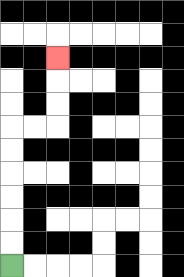{'start': '[0, 11]', 'end': '[2, 2]', 'path_directions': 'U,U,U,U,U,U,R,R,U,U,U', 'path_coordinates': '[[0, 11], [0, 10], [0, 9], [0, 8], [0, 7], [0, 6], [0, 5], [1, 5], [2, 5], [2, 4], [2, 3], [2, 2]]'}